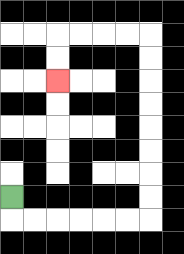{'start': '[0, 8]', 'end': '[2, 3]', 'path_directions': 'D,R,R,R,R,R,R,U,U,U,U,U,U,U,U,L,L,L,L,D,D', 'path_coordinates': '[[0, 8], [0, 9], [1, 9], [2, 9], [3, 9], [4, 9], [5, 9], [6, 9], [6, 8], [6, 7], [6, 6], [6, 5], [6, 4], [6, 3], [6, 2], [6, 1], [5, 1], [4, 1], [3, 1], [2, 1], [2, 2], [2, 3]]'}